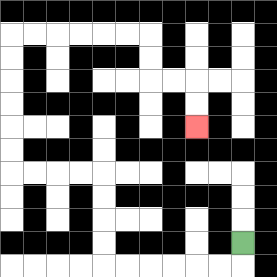{'start': '[10, 10]', 'end': '[8, 5]', 'path_directions': 'D,L,L,L,L,L,L,U,U,U,U,L,L,L,L,U,U,U,U,U,U,R,R,R,R,R,R,D,D,R,R,D,D', 'path_coordinates': '[[10, 10], [10, 11], [9, 11], [8, 11], [7, 11], [6, 11], [5, 11], [4, 11], [4, 10], [4, 9], [4, 8], [4, 7], [3, 7], [2, 7], [1, 7], [0, 7], [0, 6], [0, 5], [0, 4], [0, 3], [0, 2], [0, 1], [1, 1], [2, 1], [3, 1], [4, 1], [5, 1], [6, 1], [6, 2], [6, 3], [7, 3], [8, 3], [8, 4], [8, 5]]'}